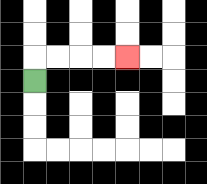{'start': '[1, 3]', 'end': '[5, 2]', 'path_directions': 'U,R,R,R,R', 'path_coordinates': '[[1, 3], [1, 2], [2, 2], [3, 2], [4, 2], [5, 2]]'}